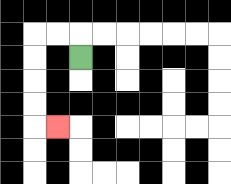{'start': '[3, 2]', 'end': '[2, 5]', 'path_directions': 'U,L,L,D,D,D,D,R', 'path_coordinates': '[[3, 2], [3, 1], [2, 1], [1, 1], [1, 2], [1, 3], [1, 4], [1, 5], [2, 5]]'}